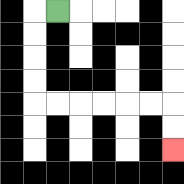{'start': '[2, 0]', 'end': '[7, 6]', 'path_directions': 'L,D,D,D,D,R,R,R,R,R,R,D,D', 'path_coordinates': '[[2, 0], [1, 0], [1, 1], [1, 2], [1, 3], [1, 4], [2, 4], [3, 4], [4, 4], [5, 4], [6, 4], [7, 4], [7, 5], [7, 6]]'}